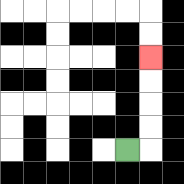{'start': '[5, 6]', 'end': '[6, 2]', 'path_directions': 'R,U,U,U,U', 'path_coordinates': '[[5, 6], [6, 6], [6, 5], [6, 4], [6, 3], [6, 2]]'}